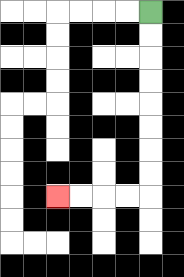{'start': '[6, 0]', 'end': '[2, 8]', 'path_directions': 'D,D,D,D,D,D,D,D,L,L,L,L', 'path_coordinates': '[[6, 0], [6, 1], [6, 2], [6, 3], [6, 4], [6, 5], [6, 6], [6, 7], [6, 8], [5, 8], [4, 8], [3, 8], [2, 8]]'}